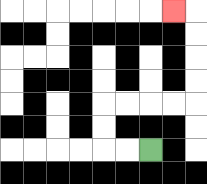{'start': '[6, 6]', 'end': '[7, 0]', 'path_directions': 'L,L,U,U,R,R,R,R,U,U,U,U,L', 'path_coordinates': '[[6, 6], [5, 6], [4, 6], [4, 5], [4, 4], [5, 4], [6, 4], [7, 4], [8, 4], [8, 3], [8, 2], [8, 1], [8, 0], [7, 0]]'}